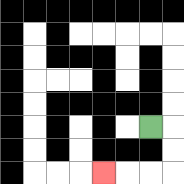{'start': '[6, 5]', 'end': '[4, 7]', 'path_directions': 'R,D,D,L,L,L', 'path_coordinates': '[[6, 5], [7, 5], [7, 6], [7, 7], [6, 7], [5, 7], [4, 7]]'}